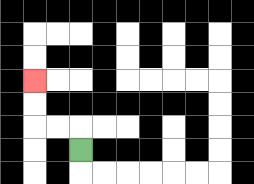{'start': '[3, 6]', 'end': '[1, 3]', 'path_directions': 'U,L,L,U,U', 'path_coordinates': '[[3, 6], [3, 5], [2, 5], [1, 5], [1, 4], [1, 3]]'}